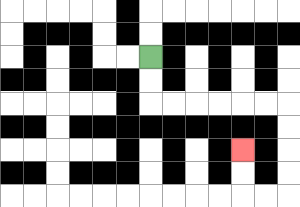{'start': '[6, 2]', 'end': '[10, 6]', 'path_directions': 'D,D,R,R,R,R,R,R,D,D,D,D,L,L,U,U', 'path_coordinates': '[[6, 2], [6, 3], [6, 4], [7, 4], [8, 4], [9, 4], [10, 4], [11, 4], [12, 4], [12, 5], [12, 6], [12, 7], [12, 8], [11, 8], [10, 8], [10, 7], [10, 6]]'}